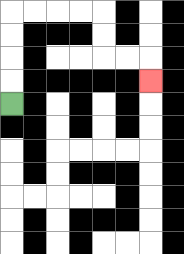{'start': '[0, 4]', 'end': '[6, 3]', 'path_directions': 'U,U,U,U,R,R,R,R,D,D,R,R,D', 'path_coordinates': '[[0, 4], [0, 3], [0, 2], [0, 1], [0, 0], [1, 0], [2, 0], [3, 0], [4, 0], [4, 1], [4, 2], [5, 2], [6, 2], [6, 3]]'}